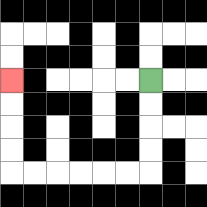{'start': '[6, 3]', 'end': '[0, 3]', 'path_directions': 'D,D,D,D,L,L,L,L,L,L,U,U,U,U', 'path_coordinates': '[[6, 3], [6, 4], [6, 5], [6, 6], [6, 7], [5, 7], [4, 7], [3, 7], [2, 7], [1, 7], [0, 7], [0, 6], [0, 5], [0, 4], [0, 3]]'}